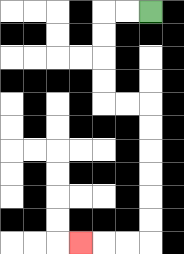{'start': '[6, 0]', 'end': '[3, 10]', 'path_directions': 'L,L,D,D,D,D,R,R,D,D,D,D,D,D,L,L,L', 'path_coordinates': '[[6, 0], [5, 0], [4, 0], [4, 1], [4, 2], [4, 3], [4, 4], [5, 4], [6, 4], [6, 5], [6, 6], [6, 7], [6, 8], [6, 9], [6, 10], [5, 10], [4, 10], [3, 10]]'}